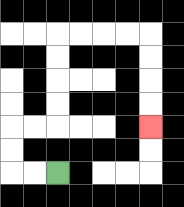{'start': '[2, 7]', 'end': '[6, 5]', 'path_directions': 'L,L,U,U,R,R,U,U,U,U,R,R,R,R,D,D,D,D', 'path_coordinates': '[[2, 7], [1, 7], [0, 7], [0, 6], [0, 5], [1, 5], [2, 5], [2, 4], [2, 3], [2, 2], [2, 1], [3, 1], [4, 1], [5, 1], [6, 1], [6, 2], [6, 3], [6, 4], [6, 5]]'}